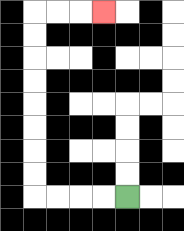{'start': '[5, 8]', 'end': '[4, 0]', 'path_directions': 'L,L,L,L,U,U,U,U,U,U,U,U,R,R,R', 'path_coordinates': '[[5, 8], [4, 8], [3, 8], [2, 8], [1, 8], [1, 7], [1, 6], [1, 5], [1, 4], [1, 3], [1, 2], [1, 1], [1, 0], [2, 0], [3, 0], [4, 0]]'}